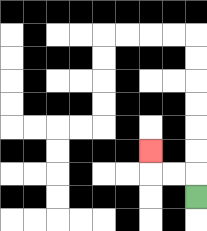{'start': '[8, 8]', 'end': '[6, 6]', 'path_directions': 'U,L,L,U', 'path_coordinates': '[[8, 8], [8, 7], [7, 7], [6, 7], [6, 6]]'}